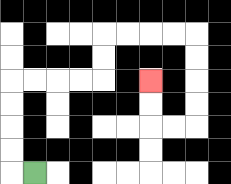{'start': '[1, 7]', 'end': '[6, 3]', 'path_directions': 'L,U,U,U,U,R,R,R,R,U,U,R,R,R,R,D,D,D,D,L,L,U,U', 'path_coordinates': '[[1, 7], [0, 7], [0, 6], [0, 5], [0, 4], [0, 3], [1, 3], [2, 3], [3, 3], [4, 3], [4, 2], [4, 1], [5, 1], [6, 1], [7, 1], [8, 1], [8, 2], [8, 3], [8, 4], [8, 5], [7, 5], [6, 5], [6, 4], [6, 3]]'}